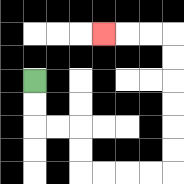{'start': '[1, 3]', 'end': '[4, 1]', 'path_directions': 'D,D,R,R,D,D,R,R,R,R,U,U,U,U,U,U,L,L,L', 'path_coordinates': '[[1, 3], [1, 4], [1, 5], [2, 5], [3, 5], [3, 6], [3, 7], [4, 7], [5, 7], [6, 7], [7, 7], [7, 6], [7, 5], [7, 4], [7, 3], [7, 2], [7, 1], [6, 1], [5, 1], [4, 1]]'}